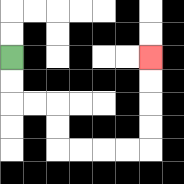{'start': '[0, 2]', 'end': '[6, 2]', 'path_directions': 'D,D,R,R,D,D,R,R,R,R,U,U,U,U', 'path_coordinates': '[[0, 2], [0, 3], [0, 4], [1, 4], [2, 4], [2, 5], [2, 6], [3, 6], [4, 6], [5, 6], [6, 6], [6, 5], [6, 4], [6, 3], [6, 2]]'}